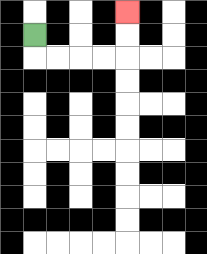{'start': '[1, 1]', 'end': '[5, 0]', 'path_directions': 'D,R,R,R,R,U,U', 'path_coordinates': '[[1, 1], [1, 2], [2, 2], [3, 2], [4, 2], [5, 2], [5, 1], [5, 0]]'}